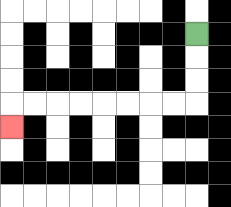{'start': '[8, 1]', 'end': '[0, 5]', 'path_directions': 'D,D,D,L,L,L,L,L,L,L,L,D', 'path_coordinates': '[[8, 1], [8, 2], [8, 3], [8, 4], [7, 4], [6, 4], [5, 4], [4, 4], [3, 4], [2, 4], [1, 4], [0, 4], [0, 5]]'}